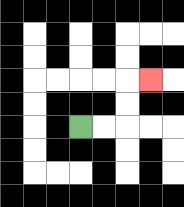{'start': '[3, 5]', 'end': '[6, 3]', 'path_directions': 'R,R,U,U,R', 'path_coordinates': '[[3, 5], [4, 5], [5, 5], [5, 4], [5, 3], [6, 3]]'}